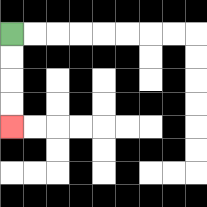{'start': '[0, 1]', 'end': '[0, 5]', 'path_directions': 'D,D,D,D', 'path_coordinates': '[[0, 1], [0, 2], [0, 3], [0, 4], [0, 5]]'}